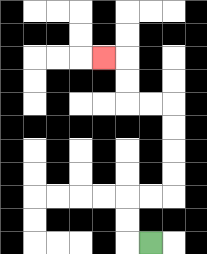{'start': '[6, 10]', 'end': '[4, 2]', 'path_directions': 'L,U,U,R,R,U,U,U,U,L,L,U,U,L', 'path_coordinates': '[[6, 10], [5, 10], [5, 9], [5, 8], [6, 8], [7, 8], [7, 7], [7, 6], [7, 5], [7, 4], [6, 4], [5, 4], [5, 3], [5, 2], [4, 2]]'}